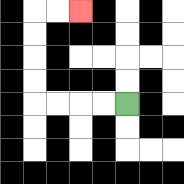{'start': '[5, 4]', 'end': '[3, 0]', 'path_directions': 'L,L,L,L,U,U,U,U,R,R', 'path_coordinates': '[[5, 4], [4, 4], [3, 4], [2, 4], [1, 4], [1, 3], [1, 2], [1, 1], [1, 0], [2, 0], [3, 0]]'}